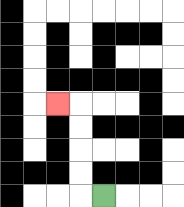{'start': '[4, 8]', 'end': '[2, 4]', 'path_directions': 'L,U,U,U,U,L', 'path_coordinates': '[[4, 8], [3, 8], [3, 7], [3, 6], [3, 5], [3, 4], [2, 4]]'}